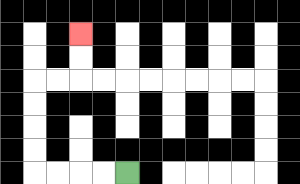{'start': '[5, 7]', 'end': '[3, 1]', 'path_directions': 'L,L,L,L,U,U,U,U,R,R,U,U', 'path_coordinates': '[[5, 7], [4, 7], [3, 7], [2, 7], [1, 7], [1, 6], [1, 5], [1, 4], [1, 3], [2, 3], [3, 3], [3, 2], [3, 1]]'}